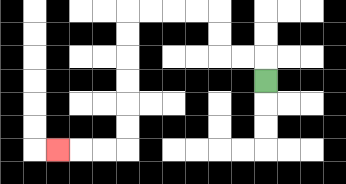{'start': '[11, 3]', 'end': '[2, 6]', 'path_directions': 'U,L,L,U,U,L,L,L,L,D,D,D,D,D,D,L,L,L', 'path_coordinates': '[[11, 3], [11, 2], [10, 2], [9, 2], [9, 1], [9, 0], [8, 0], [7, 0], [6, 0], [5, 0], [5, 1], [5, 2], [5, 3], [5, 4], [5, 5], [5, 6], [4, 6], [3, 6], [2, 6]]'}